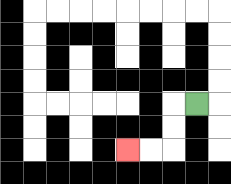{'start': '[8, 4]', 'end': '[5, 6]', 'path_directions': 'L,D,D,L,L', 'path_coordinates': '[[8, 4], [7, 4], [7, 5], [7, 6], [6, 6], [5, 6]]'}